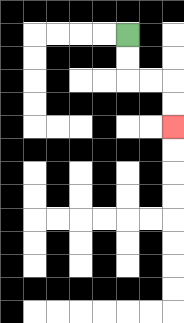{'start': '[5, 1]', 'end': '[7, 5]', 'path_directions': 'D,D,R,R,D,D', 'path_coordinates': '[[5, 1], [5, 2], [5, 3], [6, 3], [7, 3], [7, 4], [7, 5]]'}